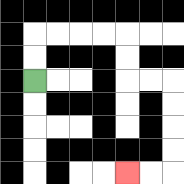{'start': '[1, 3]', 'end': '[5, 7]', 'path_directions': 'U,U,R,R,R,R,D,D,R,R,D,D,D,D,L,L', 'path_coordinates': '[[1, 3], [1, 2], [1, 1], [2, 1], [3, 1], [4, 1], [5, 1], [5, 2], [5, 3], [6, 3], [7, 3], [7, 4], [7, 5], [7, 6], [7, 7], [6, 7], [5, 7]]'}